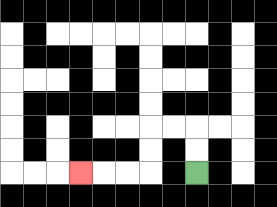{'start': '[8, 7]', 'end': '[3, 7]', 'path_directions': 'U,U,L,L,D,D,L,L,L', 'path_coordinates': '[[8, 7], [8, 6], [8, 5], [7, 5], [6, 5], [6, 6], [6, 7], [5, 7], [4, 7], [3, 7]]'}